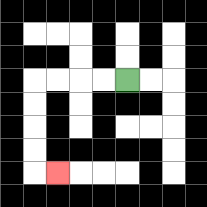{'start': '[5, 3]', 'end': '[2, 7]', 'path_directions': 'L,L,L,L,D,D,D,D,R', 'path_coordinates': '[[5, 3], [4, 3], [3, 3], [2, 3], [1, 3], [1, 4], [1, 5], [1, 6], [1, 7], [2, 7]]'}